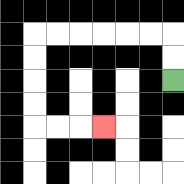{'start': '[7, 3]', 'end': '[4, 5]', 'path_directions': 'U,U,L,L,L,L,L,L,D,D,D,D,R,R,R', 'path_coordinates': '[[7, 3], [7, 2], [7, 1], [6, 1], [5, 1], [4, 1], [3, 1], [2, 1], [1, 1], [1, 2], [1, 3], [1, 4], [1, 5], [2, 5], [3, 5], [4, 5]]'}